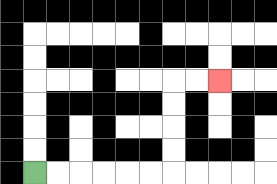{'start': '[1, 7]', 'end': '[9, 3]', 'path_directions': 'R,R,R,R,R,R,U,U,U,U,R,R', 'path_coordinates': '[[1, 7], [2, 7], [3, 7], [4, 7], [5, 7], [6, 7], [7, 7], [7, 6], [7, 5], [7, 4], [7, 3], [8, 3], [9, 3]]'}